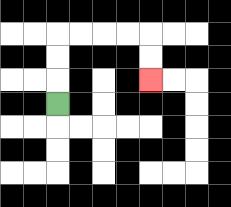{'start': '[2, 4]', 'end': '[6, 3]', 'path_directions': 'U,U,U,R,R,R,R,D,D', 'path_coordinates': '[[2, 4], [2, 3], [2, 2], [2, 1], [3, 1], [4, 1], [5, 1], [6, 1], [6, 2], [6, 3]]'}